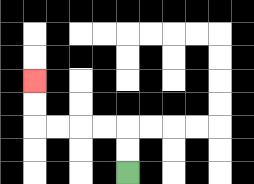{'start': '[5, 7]', 'end': '[1, 3]', 'path_directions': 'U,U,L,L,L,L,U,U', 'path_coordinates': '[[5, 7], [5, 6], [5, 5], [4, 5], [3, 5], [2, 5], [1, 5], [1, 4], [1, 3]]'}